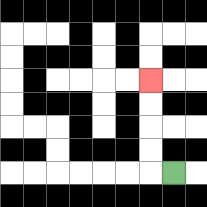{'start': '[7, 7]', 'end': '[6, 3]', 'path_directions': 'L,U,U,U,U', 'path_coordinates': '[[7, 7], [6, 7], [6, 6], [6, 5], [6, 4], [6, 3]]'}